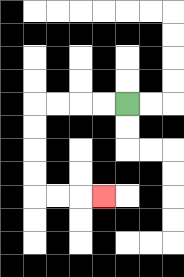{'start': '[5, 4]', 'end': '[4, 8]', 'path_directions': 'L,L,L,L,D,D,D,D,R,R,R', 'path_coordinates': '[[5, 4], [4, 4], [3, 4], [2, 4], [1, 4], [1, 5], [1, 6], [1, 7], [1, 8], [2, 8], [3, 8], [4, 8]]'}